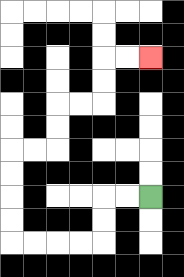{'start': '[6, 8]', 'end': '[6, 2]', 'path_directions': 'L,L,D,D,L,L,L,L,U,U,U,U,R,R,U,U,R,R,U,U,R,R', 'path_coordinates': '[[6, 8], [5, 8], [4, 8], [4, 9], [4, 10], [3, 10], [2, 10], [1, 10], [0, 10], [0, 9], [0, 8], [0, 7], [0, 6], [1, 6], [2, 6], [2, 5], [2, 4], [3, 4], [4, 4], [4, 3], [4, 2], [5, 2], [6, 2]]'}